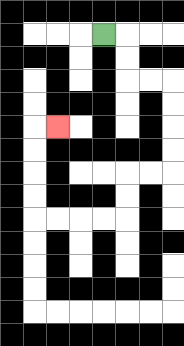{'start': '[4, 1]', 'end': '[2, 5]', 'path_directions': 'R,D,D,R,R,D,D,D,D,L,L,D,D,L,L,L,L,U,U,U,U,R', 'path_coordinates': '[[4, 1], [5, 1], [5, 2], [5, 3], [6, 3], [7, 3], [7, 4], [7, 5], [7, 6], [7, 7], [6, 7], [5, 7], [5, 8], [5, 9], [4, 9], [3, 9], [2, 9], [1, 9], [1, 8], [1, 7], [1, 6], [1, 5], [2, 5]]'}